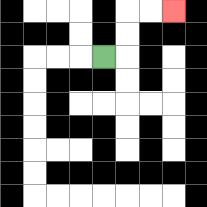{'start': '[4, 2]', 'end': '[7, 0]', 'path_directions': 'R,U,U,R,R', 'path_coordinates': '[[4, 2], [5, 2], [5, 1], [5, 0], [6, 0], [7, 0]]'}